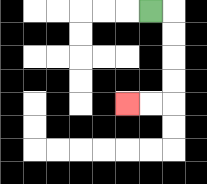{'start': '[6, 0]', 'end': '[5, 4]', 'path_directions': 'R,D,D,D,D,L,L', 'path_coordinates': '[[6, 0], [7, 0], [7, 1], [7, 2], [7, 3], [7, 4], [6, 4], [5, 4]]'}